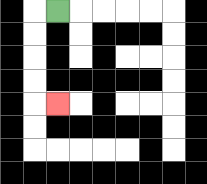{'start': '[2, 0]', 'end': '[2, 4]', 'path_directions': 'L,D,D,D,D,R', 'path_coordinates': '[[2, 0], [1, 0], [1, 1], [1, 2], [1, 3], [1, 4], [2, 4]]'}